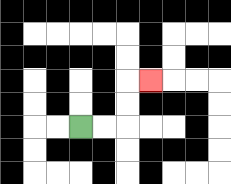{'start': '[3, 5]', 'end': '[6, 3]', 'path_directions': 'R,R,U,U,R', 'path_coordinates': '[[3, 5], [4, 5], [5, 5], [5, 4], [5, 3], [6, 3]]'}